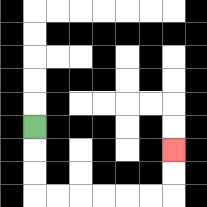{'start': '[1, 5]', 'end': '[7, 6]', 'path_directions': 'D,D,D,R,R,R,R,R,R,U,U', 'path_coordinates': '[[1, 5], [1, 6], [1, 7], [1, 8], [2, 8], [3, 8], [4, 8], [5, 8], [6, 8], [7, 8], [7, 7], [7, 6]]'}